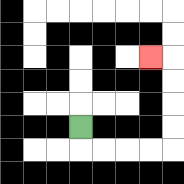{'start': '[3, 5]', 'end': '[6, 2]', 'path_directions': 'D,R,R,R,R,U,U,U,U,L', 'path_coordinates': '[[3, 5], [3, 6], [4, 6], [5, 6], [6, 6], [7, 6], [7, 5], [7, 4], [7, 3], [7, 2], [6, 2]]'}